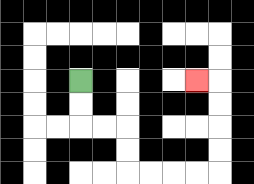{'start': '[3, 3]', 'end': '[8, 3]', 'path_directions': 'D,D,R,R,D,D,R,R,R,R,U,U,U,U,L', 'path_coordinates': '[[3, 3], [3, 4], [3, 5], [4, 5], [5, 5], [5, 6], [5, 7], [6, 7], [7, 7], [8, 7], [9, 7], [9, 6], [9, 5], [9, 4], [9, 3], [8, 3]]'}